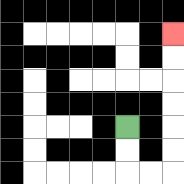{'start': '[5, 5]', 'end': '[7, 1]', 'path_directions': 'D,D,R,R,U,U,U,U,U,U', 'path_coordinates': '[[5, 5], [5, 6], [5, 7], [6, 7], [7, 7], [7, 6], [7, 5], [7, 4], [7, 3], [7, 2], [7, 1]]'}